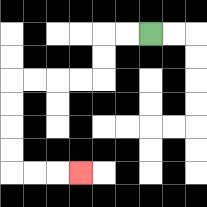{'start': '[6, 1]', 'end': '[3, 7]', 'path_directions': 'L,L,D,D,L,L,L,L,D,D,D,D,R,R,R', 'path_coordinates': '[[6, 1], [5, 1], [4, 1], [4, 2], [4, 3], [3, 3], [2, 3], [1, 3], [0, 3], [0, 4], [0, 5], [0, 6], [0, 7], [1, 7], [2, 7], [3, 7]]'}